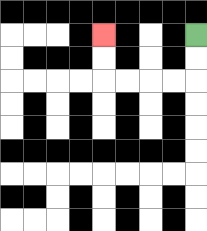{'start': '[8, 1]', 'end': '[4, 1]', 'path_directions': 'D,D,L,L,L,L,U,U', 'path_coordinates': '[[8, 1], [8, 2], [8, 3], [7, 3], [6, 3], [5, 3], [4, 3], [4, 2], [4, 1]]'}